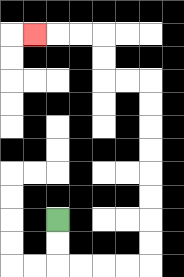{'start': '[2, 9]', 'end': '[1, 1]', 'path_directions': 'D,D,R,R,R,R,U,U,U,U,U,U,U,U,L,L,U,U,L,L,L', 'path_coordinates': '[[2, 9], [2, 10], [2, 11], [3, 11], [4, 11], [5, 11], [6, 11], [6, 10], [6, 9], [6, 8], [6, 7], [6, 6], [6, 5], [6, 4], [6, 3], [5, 3], [4, 3], [4, 2], [4, 1], [3, 1], [2, 1], [1, 1]]'}